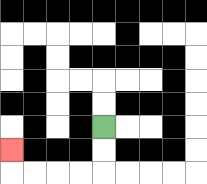{'start': '[4, 5]', 'end': '[0, 6]', 'path_directions': 'D,D,L,L,L,L,U', 'path_coordinates': '[[4, 5], [4, 6], [4, 7], [3, 7], [2, 7], [1, 7], [0, 7], [0, 6]]'}